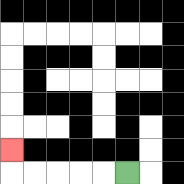{'start': '[5, 7]', 'end': '[0, 6]', 'path_directions': 'L,L,L,L,L,U', 'path_coordinates': '[[5, 7], [4, 7], [3, 7], [2, 7], [1, 7], [0, 7], [0, 6]]'}